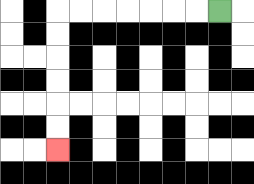{'start': '[9, 0]', 'end': '[2, 6]', 'path_directions': 'L,L,L,L,L,L,L,D,D,D,D,D,D', 'path_coordinates': '[[9, 0], [8, 0], [7, 0], [6, 0], [5, 0], [4, 0], [3, 0], [2, 0], [2, 1], [2, 2], [2, 3], [2, 4], [2, 5], [2, 6]]'}